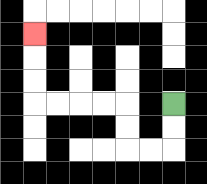{'start': '[7, 4]', 'end': '[1, 1]', 'path_directions': 'D,D,L,L,U,U,L,L,L,L,U,U,U', 'path_coordinates': '[[7, 4], [7, 5], [7, 6], [6, 6], [5, 6], [5, 5], [5, 4], [4, 4], [3, 4], [2, 4], [1, 4], [1, 3], [1, 2], [1, 1]]'}